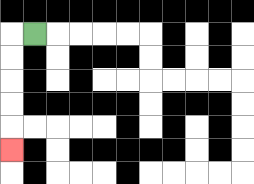{'start': '[1, 1]', 'end': '[0, 6]', 'path_directions': 'L,D,D,D,D,D', 'path_coordinates': '[[1, 1], [0, 1], [0, 2], [0, 3], [0, 4], [0, 5], [0, 6]]'}